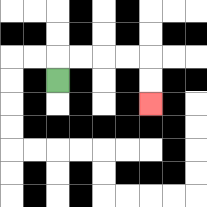{'start': '[2, 3]', 'end': '[6, 4]', 'path_directions': 'U,R,R,R,R,D,D', 'path_coordinates': '[[2, 3], [2, 2], [3, 2], [4, 2], [5, 2], [6, 2], [6, 3], [6, 4]]'}